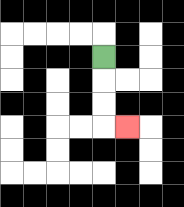{'start': '[4, 2]', 'end': '[5, 5]', 'path_directions': 'D,D,D,R', 'path_coordinates': '[[4, 2], [4, 3], [4, 4], [4, 5], [5, 5]]'}